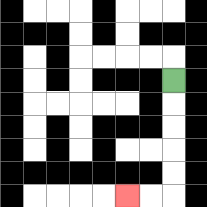{'start': '[7, 3]', 'end': '[5, 8]', 'path_directions': 'D,D,D,D,D,L,L', 'path_coordinates': '[[7, 3], [7, 4], [7, 5], [7, 6], [7, 7], [7, 8], [6, 8], [5, 8]]'}